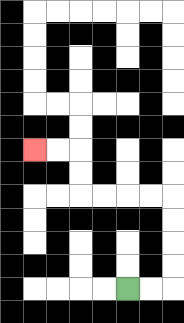{'start': '[5, 12]', 'end': '[1, 6]', 'path_directions': 'R,R,U,U,U,U,L,L,L,L,U,U,L,L', 'path_coordinates': '[[5, 12], [6, 12], [7, 12], [7, 11], [7, 10], [7, 9], [7, 8], [6, 8], [5, 8], [4, 8], [3, 8], [3, 7], [3, 6], [2, 6], [1, 6]]'}